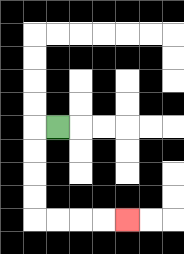{'start': '[2, 5]', 'end': '[5, 9]', 'path_directions': 'L,D,D,D,D,R,R,R,R', 'path_coordinates': '[[2, 5], [1, 5], [1, 6], [1, 7], [1, 8], [1, 9], [2, 9], [3, 9], [4, 9], [5, 9]]'}